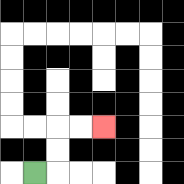{'start': '[1, 7]', 'end': '[4, 5]', 'path_directions': 'R,U,U,R,R', 'path_coordinates': '[[1, 7], [2, 7], [2, 6], [2, 5], [3, 5], [4, 5]]'}